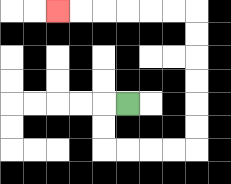{'start': '[5, 4]', 'end': '[2, 0]', 'path_directions': 'L,D,D,R,R,R,R,U,U,U,U,U,U,L,L,L,L,L,L', 'path_coordinates': '[[5, 4], [4, 4], [4, 5], [4, 6], [5, 6], [6, 6], [7, 6], [8, 6], [8, 5], [8, 4], [8, 3], [8, 2], [8, 1], [8, 0], [7, 0], [6, 0], [5, 0], [4, 0], [3, 0], [2, 0]]'}